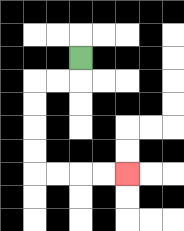{'start': '[3, 2]', 'end': '[5, 7]', 'path_directions': 'D,L,L,D,D,D,D,R,R,R,R', 'path_coordinates': '[[3, 2], [3, 3], [2, 3], [1, 3], [1, 4], [1, 5], [1, 6], [1, 7], [2, 7], [3, 7], [4, 7], [5, 7]]'}